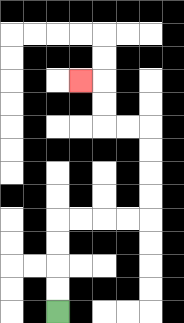{'start': '[2, 13]', 'end': '[3, 3]', 'path_directions': 'U,U,U,U,R,R,R,R,U,U,U,U,L,L,U,U,L', 'path_coordinates': '[[2, 13], [2, 12], [2, 11], [2, 10], [2, 9], [3, 9], [4, 9], [5, 9], [6, 9], [6, 8], [6, 7], [6, 6], [6, 5], [5, 5], [4, 5], [4, 4], [4, 3], [3, 3]]'}